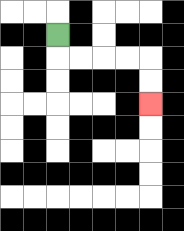{'start': '[2, 1]', 'end': '[6, 4]', 'path_directions': 'D,R,R,R,R,D,D', 'path_coordinates': '[[2, 1], [2, 2], [3, 2], [4, 2], [5, 2], [6, 2], [6, 3], [6, 4]]'}